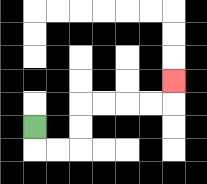{'start': '[1, 5]', 'end': '[7, 3]', 'path_directions': 'D,R,R,U,U,R,R,R,R,U', 'path_coordinates': '[[1, 5], [1, 6], [2, 6], [3, 6], [3, 5], [3, 4], [4, 4], [5, 4], [6, 4], [7, 4], [7, 3]]'}